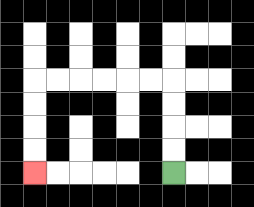{'start': '[7, 7]', 'end': '[1, 7]', 'path_directions': 'U,U,U,U,L,L,L,L,L,L,D,D,D,D', 'path_coordinates': '[[7, 7], [7, 6], [7, 5], [7, 4], [7, 3], [6, 3], [5, 3], [4, 3], [3, 3], [2, 3], [1, 3], [1, 4], [1, 5], [1, 6], [1, 7]]'}